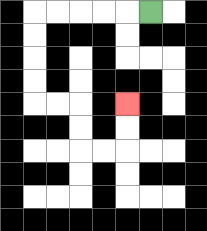{'start': '[6, 0]', 'end': '[5, 4]', 'path_directions': 'L,L,L,L,L,D,D,D,D,R,R,D,D,R,R,U,U', 'path_coordinates': '[[6, 0], [5, 0], [4, 0], [3, 0], [2, 0], [1, 0], [1, 1], [1, 2], [1, 3], [1, 4], [2, 4], [3, 4], [3, 5], [3, 6], [4, 6], [5, 6], [5, 5], [5, 4]]'}